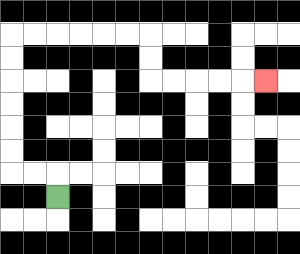{'start': '[2, 8]', 'end': '[11, 3]', 'path_directions': 'U,L,L,U,U,U,U,U,U,R,R,R,R,R,R,D,D,R,R,R,R,R', 'path_coordinates': '[[2, 8], [2, 7], [1, 7], [0, 7], [0, 6], [0, 5], [0, 4], [0, 3], [0, 2], [0, 1], [1, 1], [2, 1], [3, 1], [4, 1], [5, 1], [6, 1], [6, 2], [6, 3], [7, 3], [8, 3], [9, 3], [10, 3], [11, 3]]'}